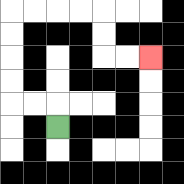{'start': '[2, 5]', 'end': '[6, 2]', 'path_directions': 'U,L,L,U,U,U,U,R,R,R,R,D,D,R,R', 'path_coordinates': '[[2, 5], [2, 4], [1, 4], [0, 4], [0, 3], [0, 2], [0, 1], [0, 0], [1, 0], [2, 0], [3, 0], [4, 0], [4, 1], [4, 2], [5, 2], [6, 2]]'}